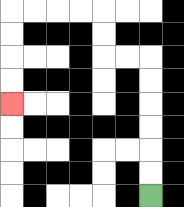{'start': '[6, 8]', 'end': '[0, 4]', 'path_directions': 'U,U,U,U,U,U,L,L,U,U,L,L,L,L,D,D,D,D', 'path_coordinates': '[[6, 8], [6, 7], [6, 6], [6, 5], [6, 4], [6, 3], [6, 2], [5, 2], [4, 2], [4, 1], [4, 0], [3, 0], [2, 0], [1, 0], [0, 0], [0, 1], [0, 2], [0, 3], [0, 4]]'}